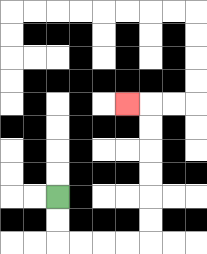{'start': '[2, 8]', 'end': '[5, 4]', 'path_directions': 'D,D,R,R,R,R,U,U,U,U,U,U,L', 'path_coordinates': '[[2, 8], [2, 9], [2, 10], [3, 10], [4, 10], [5, 10], [6, 10], [6, 9], [6, 8], [6, 7], [6, 6], [6, 5], [6, 4], [5, 4]]'}